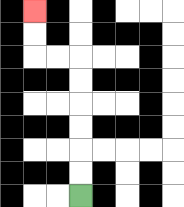{'start': '[3, 8]', 'end': '[1, 0]', 'path_directions': 'U,U,U,U,U,U,L,L,U,U', 'path_coordinates': '[[3, 8], [3, 7], [3, 6], [3, 5], [3, 4], [3, 3], [3, 2], [2, 2], [1, 2], [1, 1], [1, 0]]'}